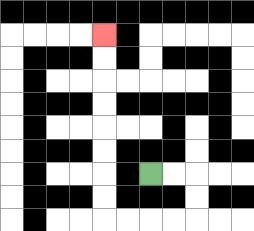{'start': '[6, 7]', 'end': '[4, 1]', 'path_directions': 'R,R,D,D,L,L,L,L,U,U,U,U,U,U,U,U', 'path_coordinates': '[[6, 7], [7, 7], [8, 7], [8, 8], [8, 9], [7, 9], [6, 9], [5, 9], [4, 9], [4, 8], [4, 7], [4, 6], [4, 5], [4, 4], [4, 3], [4, 2], [4, 1]]'}